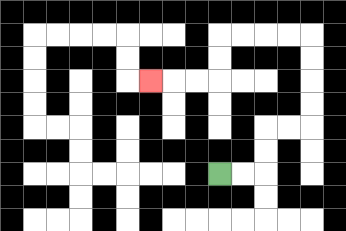{'start': '[9, 7]', 'end': '[6, 3]', 'path_directions': 'R,R,U,U,R,R,U,U,U,U,L,L,L,L,D,D,L,L,L', 'path_coordinates': '[[9, 7], [10, 7], [11, 7], [11, 6], [11, 5], [12, 5], [13, 5], [13, 4], [13, 3], [13, 2], [13, 1], [12, 1], [11, 1], [10, 1], [9, 1], [9, 2], [9, 3], [8, 3], [7, 3], [6, 3]]'}